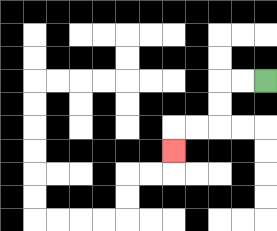{'start': '[11, 3]', 'end': '[7, 6]', 'path_directions': 'L,L,D,D,L,L,D', 'path_coordinates': '[[11, 3], [10, 3], [9, 3], [9, 4], [9, 5], [8, 5], [7, 5], [7, 6]]'}